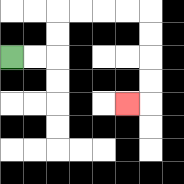{'start': '[0, 2]', 'end': '[5, 4]', 'path_directions': 'R,R,U,U,R,R,R,R,D,D,D,D,L', 'path_coordinates': '[[0, 2], [1, 2], [2, 2], [2, 1], [2, 0], [3, 0], [4, 0], [5, 0], [6, 0], [6, 1], [6, 2], [6, 3], [6, 4], [5, 4]]'}